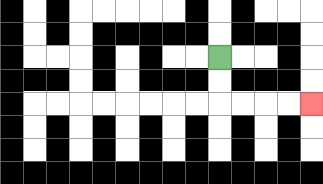{'start': '[9, 2]', 'end': '[13, 4]', 'path_directions': 'D,D,R,R,R,R', 'path_coordinates': '[[9, 2], [9, 3], [9, 4], [10, 4], [11, 4], [12, 4], [13, 4]]'}